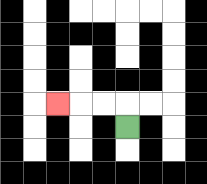{'start': '[5, 5]', 'end': '[2, 4]', 'path_directions': 'U,L,L,L', 'path_coordinates': '[[5, 5], [5, 4], [4, 4], [3, 4], [2, 4]]'}